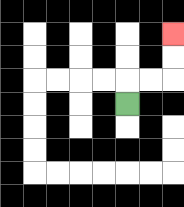{'start': '[5, 4]', 'end': '[7, 1]', 'path_directions': 'U,R,R,U,U', 'path_coordinates': '[[5, 4], [5, 3], [6, 3], [7, 3], [7, 2], [7, 1]]'}